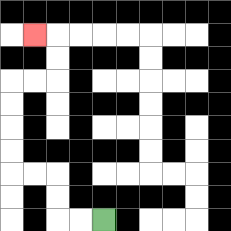{'start': '[4, 9]', 'end': '[1, 1]', 'path_directions': 'L,L,U,U,L,L,U,U,U,U,R,R,U,U,L', 'path_coordinates': '[[4, 9], [3, 9], [2, 9], [2, 8], [2, 7], [1, 7], [0, 7], [0, 6], [0, 5], [0, 4], [0, 3], [1, 3], [2, 3], [2, 2], [2, 1], [1, 1]]'}